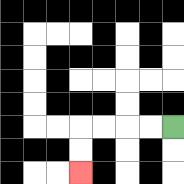{'start': '[7, 5]', 'end': '[3, 7]', 'path_directions': 'L,L,L,L,D,D', 'path_coordinates': '[[7, 5], [6, 5], [5, 5], [4, 5], [3, 5], [3, 6], [3, 7]]'}